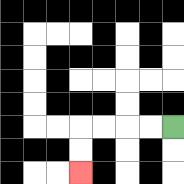{'start': '[7, 5]', 'end': '[3, 7]', 'path_directions': 'L,L,L,L,D,D', 'path_coordinates': '[[7, 5], [6, 5], [5, 5], [4, 5], [3, 5], [3, 6], [3, 7]]'}